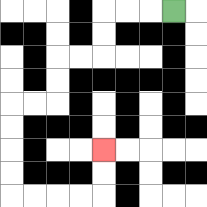{'start': '[7, 0]', 'end': '[4, 6]', 'path_directions': 'L,L,L,D,D,L,L,D,D,L,L,D,D,D,D,R,R,R,R,U,U', 'path_coordinates': '[[7, 0], [6, 0], [5, 0], [4, 0], [4, 1], [4, 2], [3, 2], [2, 2], [2, 3], [2, 4], [1, 4], [0, 4], [0, 5], [0, 6], [0, 7], [0, 8], [1, 8], [2, 8], [3, 8], [4, 8], [4, 7], [4, 6]]'}